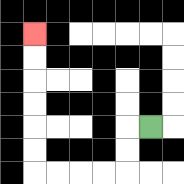{'start': '[6, 5]', 'end': '[1, 1]', 'path_directions': 'L,D,D,L,L,L,L,U,U,U,U,U,U', 'path_coordinates': '[[6, 5], [5, 5], [5, 6], [5, 7], [4, 7], [3, 7], [2, 7], [1, 7], [1, 6], [1, 5], [1, 4], [1, 3], [1, 2], [1, 1]]'}